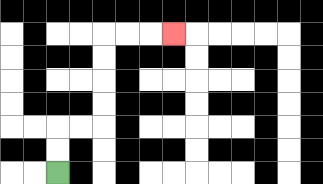{'start': '[2, 7]', 'end': '[7, 1]', 'path_directions': 'U,U,R,R,U,U,U,U,R,R,R', 'path_coordinates': '[[2, 7], [2, 6], [2, 5], [3, 5], [4, 5], [4, 4], [4, 3], [4, 2], [4, 1], [5, 1], [6, 1], [7, 1]]'}